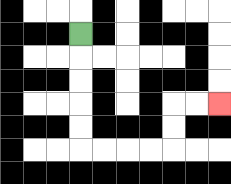{'start': '[3, 1]', 'end': '[9, 4]', 'path_directions': 'D,D,D,D,D,R,R,R,R,U,U,R,R', 'path_coordinates': '[[3, 1], [3, 2], [3, 3], [3, 4], [3, 5], [3, 6], [4, 6], [5, 6], [6, 6], [7, 6], [7, 5], [7, 4], [8, 4], [9, 4]]'}